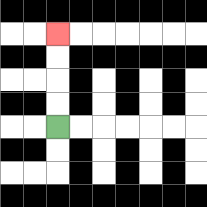{'start': '[2, 5]', 'end': '[2, 1]', 'path_directions': 'U,U,U,U', 'path_coordinates': '[[2, 5], [2, 4], [2, 3], [2, 2], [2, 1]]'}